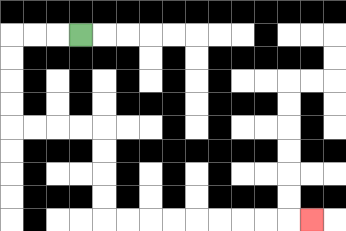{'start': '[3, 1]', 'end': '[13, 9]', 'path_directions': 'L,L,L,D,D,D,D,R,R,R,R,D,D,D,D,R,R,R,R,R,R,R,R,R', 'path_coordinates': '[[3, 1], [2, 1], [1, 1], [0, 1], [0, 2], [0, 3], [0, 4], [0, 5], [1, 5], [2, 5], [3, 5], [4, 5], [4, 6], [4, 7], [4, 8], [4, 9], [5, 9], [6, 9], [7, 9], [8, 9], [9, 9], [10, 9], [11, 9], [12, 9], [13, 9]]'}